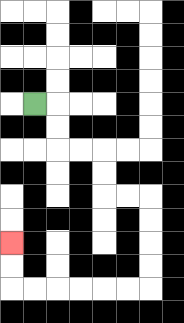{'start': '[1, 4]', 'end': '[0, 10]', 'path_directions': 'R,D,D,R,R,D,D,R,R,D,D,D,D,L,L,L,L,L,L,U,U', 'path_coordinates': '[[1, 4], [2, 4], [2, 5], [2, 6], [3, 6], [4, 6], [4, 7], [4, 8], [5, 8], [6, 8], [6, 9], [6, 10], [6, 11], [6, 12], [5, 12], [4, 12], [3, 12], [2, 12], [1, 12], [0, 12], [0, 11], [0, 10]]'}